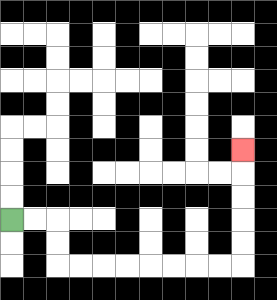{'start': '[0, 9]', 'end': '[10, 6]', 'path_directions': 'R,R,D,D,R,R,R,R,R,R,R,R,U,U,U,U,U', 'path_coordinates': '[[0, 9], [1, 9], [2, 9], [2, 10], [2, 11], [3, 11], [4, 11], [5, 11], [6, 11], [7, 11], [8, 11], [9, 11], [10, 11], [10, 10], [10, 9], [10, 8], [10, 7], [10, 6]]'}